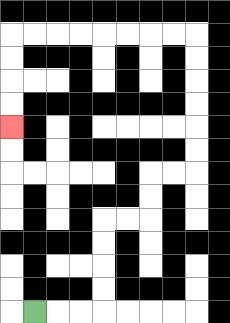{'start': '[1, 13]', 'end': '[0, 5]', 'path_directions': 'R,R,R,U,U,U,U,R,R,U,U,R,R,U,U,U,U,U,U,L,L,L,L,L,L,L,L,D,D,D,D', 'path_coordinates': '[[1, 13], [2, 13], [3, 13], [4, 13], [4, 12], [4, 11], [4, 10], [4, 9], [5, 9], [6, 9], [6, 8], [6, 7], [7, 7], [8, 7], [8, 6], [8, 5], [8, 4], [8, 3], [8, 2], [8, 1], [7, 1], [6, 1], [5, 1], [4, 1], [3, 1], [2, 1], [1, 1], [0, 1], [0, 2], [0, 3], [0, 4], [0, 5]]'}